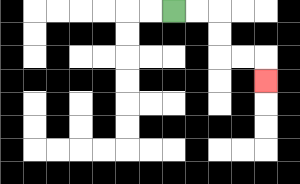{'start': '[7, 0]', 'end': '[11, 3]', 'path_directions': 'R,R,D,D,R,R,D', 'path_coordinates': '[[7, 0], [8, 0], [9, 0], [9, 1], [9, 2], [10, 2], [11, 2], [11, 3]]'}